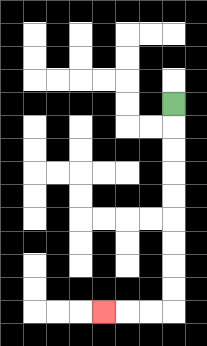{'start': '[7, 4]', 'end': '[4, 13]', 'path_directions': 'D,D,D,D,D,D,D,D,D,L,L,L', 'path_coordinates': '[[7, 4], [7, 5], [7, 6], [7, 7], [7, 8], [7, 9], [7, 10], [7, 11], [7, 12], [7, 13], [6, 13], [5, 13], [4, 13]]'}